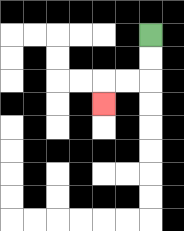{'start': '[6, 1]', 'end': '[4, 4]', 'path_directions': 'D,D,L,L,D', 'path_coordinates': '[[6, 1], [6, 2], [6, 3], [5, 3], [4, 3], [4, 4]]'}